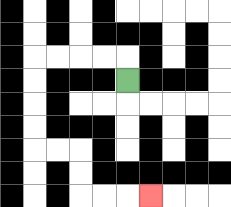{'start': '[5, 3]', 'end': '[6, 8]', 'path_directions': 'U,L,L,L,L,D,D,D,D,R,R,D,D,R,R,R', 'path_coordinates': '[[5, 3], [5, 2], [4, 2], [3, 2], [2, 2], [1, 2], [1, 3], [1, 4], [1, 5], [1, 6], [2, 6], [3, 6], [3, 7], [3, 8], [4, 8], [5, 8], [6, 8]]'}